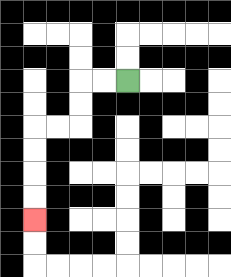{'start': '[5, 3]', 'end': '[1, 9]', 'path_directions': 'L,L,D,D,L,L,D,D,D,D', 'path_coordinates': '[[5, 3], [4, 3], [3, 3], [3, 4], [3, 5], [2, 5], [1, 5], [1, 6], [1, 7], [1, 8], [1, 9]]'}